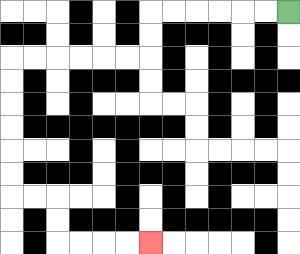{'start': '[12, 0]', 'end': '[6, 10]', 'path_directions': 'L,L,L,L,L,L,D,D,L,L,L,L,L,L,D,D,D,D,D,D,R,R,D,D,R,R,R,R', 'path_coordinates': '[[12, 0], [11, 0], [10, 0], [9, 0], [8, 0], [7, 0], [6, 0], [6, 1], [6, 2], [5, 2], [4, 2], [3, 2], [2, 2], [1, 2], [0, 2], [0, 3], [0, 4], [0, 5], [0, 6], [0, 7], [0, 8], [1, 8], [2, 8], [2, 9], [2, 10], [3, 10], [4, 10], [5, 10], [6, 10]]'}